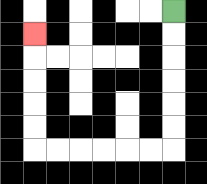{'start': '[7, 0]', 'end': '[1, 1]', 'path_directions': 'D,D,D,D,D,D,L,L,L,L,L,L,U,U,U,U,U', 'path_coordinates': '[[7, 0], [7, 1], [7, 2], [7, 3], [7, 4], [7, 5], [7, 6], [6, 6], [5, 6], [4, 6], [3, 6], [2, 6], [1, 6], [1, 5], [1, 4], [1, 3], [1, 2], [1, 1]]'}